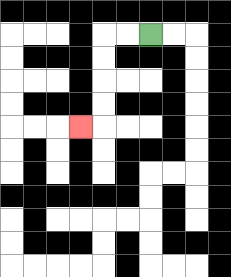{'start': '[6, 1]', 'end': '[3, 5]', 'path_directions': 'L,L,D,D,D,D,L', 'path_coordinates': '[[6, 1], [5, 1], [4, 1], [4, 2], [4, 3], [4, 4], [4, 5], [3, 5]]'}